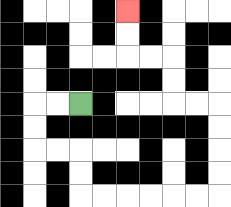{'start': '[3, 4]', 'end': '[5, 0]', 'path_directions': 'L,L,D,D,R,R,D,D,R,R,R,R,R,R,U,U,U,U,L,L,U,U,L,L,U,U', 'path_coordinates': '[[3, 4], [2, 4], [1, 4], [1, 5], [1, 6], [2, 6], [3, 6], [3, 7], [3, 8], [4, 8], [5, 8], [6, 8], [7, 8], [8, 8], [9, 8], [9, 7], [9, 6], [9, 5], [9, 4], [8, 4], [7, 4], [7, 3], [7, 2], [6, 2], [5, 2], [5, 1], [5, 0]]'}